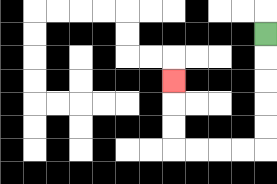{'start': '[11, 1]', 'end': '[7, 3]', 'path_directions': 'D,D,D,D,D,L,L,L,L,U,U,U', 'path_coordinates': '[[11, 1], [11, 2], [11, 3], [11, 4], [11, 5], [11, 6], [10, 6], [9, 6], [8, 6], [7, 6], [7, 5], [7, 4], [7, 3]]'}